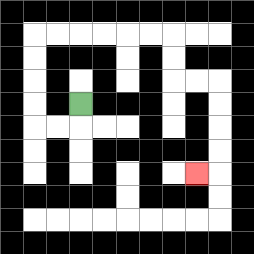{'start': '[3, 4]', 'end': '[8, 7]', 'path_directions': 'D,L,L,U,U,U,U,R,R,R,R,R,R,D,D,R,R,D,D,D,D,L', 'path_coordinates': '[[3, 4], [3, 5], [2, 5], [1, 5], [1, 4], [1, 3], [1, 2], [1, 1], [2, 1], [3, 1], [4, 1], [5, 1], [6, 1], [7, 1], [7, 2], [7, 3], [8, 3], [9, 3], [9, 4], [9, 5], [9, 6], [9, 7], [8, 7]]'}